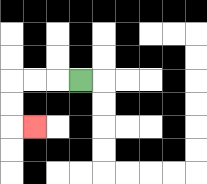{'start': '[3, 3]', 'end': '[1, 5]', 'path_directions': 'L,L,L,D,D,R', 'path_coordinates': '[[3, 3], [2, 3], [1, 3], [0, 3], [0, 4], [0, 5], [1, 5]]'}